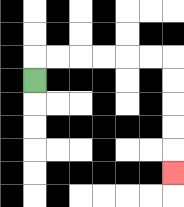{'start': '[1, 3]', 'end': '[7, 7]', 'path_directions': 'U,R,R,R,R,R,R,D,D,D,D,D', 'path_coordinates': '[[1, 3], [1, 2], [2, 2], [3, 2], [4, 2], [5, 2], [6, 2], [7, 2], [7, 3], [7, 4], [7, 5], [7, 6], [7, 7]]'}